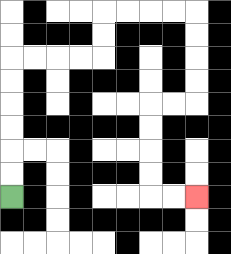{'start': '[0, 8]', 'end': '[8, 8]', 'path_directions': 'U,U,U,U,U,U,R,R,R,R,U,U,R,R,R,R,D,D,D,D,L,L,D,D,D,D,R,R', 'path_coordinates': '[[0, 8], [0, 7], [0, 6], [0, 5], [0, 4], [0, 3], [0, 2], [1, 2], [2, 2], [3, 2], [4, 2], [4, 1], [4, 0], [5, 0], [6, 0], [7, 0], [8, 0], [8, 1], [8, 2], [8, 3], [8, 4], [7, 4], [6, 4], [6, 5], [6, 6], [6, 7], [6, 8], [7, 8], [8, 8]]'}